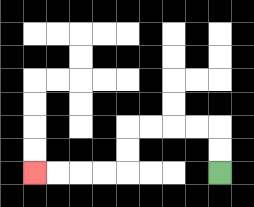{'start': '[9, 7]', 'end': '[1, 7]', 'path_directions': 'U,U,L,L,L,L,D,D,L,L,L,L', 'path_coordinates': '[[9, 7], [9, 6], [9, 5], [8, 5], [7, 5], [6, 5], [5, 5], [5, 6], [5, 7], [4, 7], [3, 7], [2, 7], [1, 7]]'}